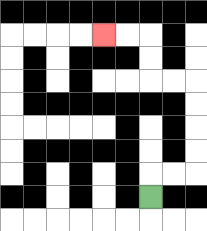{'start': '[6, 8]', 'end': '[4, 1]', 'path_directions': 'U,R,R,U,U,U,U,L,L,U,U,L,L', 'path_coordinates': '[[6, 8], [6, 7], [7, 7], [8, 7], [8, 6], [8, 5], [8, 4], [8, 3], [7, 3], [6, 3], [6, 2], [6, 1], [5, 1], [4, 1]]'}